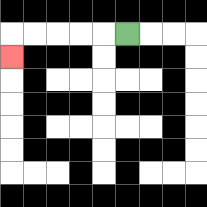{'start': '[5, 1]', 'end': '[0, 2]', 'path_directions': 'L,L,L,L,L,D', 'path_coordinates': '[[5, 1], [4, 1], [3, 1], [2, 1], [1, 1], [0, 1], [0, 2]]'}